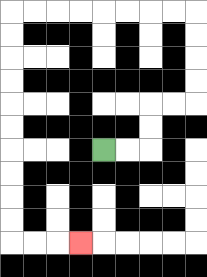{'start': '[4, 6]', 'end': '[3, 10]', 'path_directions': 'R,R,U,U,R,R,U,U,U,U,L,L,L,L,L,L,L,L,D,D,D,D,D,D,D,D,D,D,R,R,R', 'path_coordinates': '[[4, 6], [5, 6], [6, 6], [6, 5], [6, 4], [7, 4], [8, 4], [8, 3], [8, 2], [8, 1], [8, 0], [7, 0], [6, 0], [5, 0], [4, 0], [3, 0], [2, 0], [1, 0], [0, 0], [0, 1], [0, 2], [0, 3], [0, 4], [0, 5], [0, 6], [0, 7], [0, 8], [0, 9], [0, 10], [1, 10], [2, 10], [3, 10]]'}